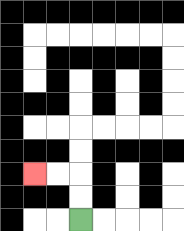{'start': '[3, 9]', 'end': '[1, 7]', 'path_directions': 'U,U,L,L', 'path_coordinates': '[[3, 9], [3, 8], [3, 7], [2, 7], [1, 7]]'}